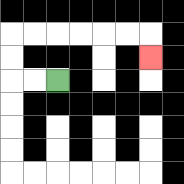{'start': '[2, 3]', 'end': '[6, 2]', 'path_directions': 'L,L,U,U,R,R,R,R,R,R,D', 'path_coordinates': '[[2, 3], [1, 3], [0, 3], [0, 2], [0, 1], [1, 1], [2, 1], [3, 1], [4, 1], [5, 1], [6, 1], [6, 2]]'}